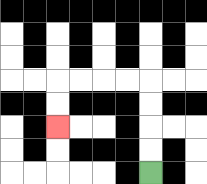{'start': '[6, 7]', 'end': '[2, 5]', 'path_directions': 'U,U,U,U,L,L,L,L,D,D', 'path_coordinates': '[[6, 7], [6, 6], [6, 5], [6, 4], [6, 3], [5, 3], [4, 3], [3, 3], [2, 3], [2, 4], [2, 5]]'}